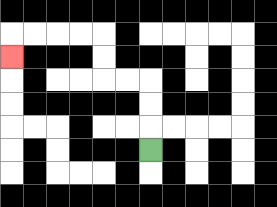{'start': '[6, 6]', 'end': '[0, 2]', 'path_directions': 'U,U,U,L,L,U,U,L,L,L,L,D', 'path_coordinates': '[[6, 6], [6, 5], [6, 4], [6, 3], [5, 3], [4, 3], [4, 2], [4, 1], [3, 1], [2, 1], [1, 1], [0, 1], [0, 2]]'}